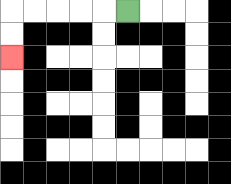{'start': '[5, 0]', 'end': '[0, 2]', 'path_directions': 'L,L,L,L,L,D,D', 'path_coordinates': '[[5, 0], [4, 0], [3, 0], [2, 0], [1, 0], [0, 0], [0, 1], [0, 2]]'}